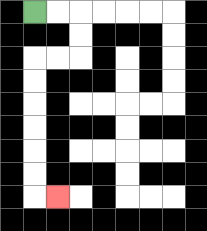{'start': '[1, 0]', 'end': '[2, 8]', 'path_directions': 'R,R,D,D,L,L,D,D,D,D,D,D,R', 'path_coordinates': '[[1, 0], [2, 0], [3, 0], [3, 1], [3, 2], [2, 2], [1, 2], [1, 3], [1, 4], [1, 5], [1, 6], [1, 7], [1, 8], [2, 8]]'}